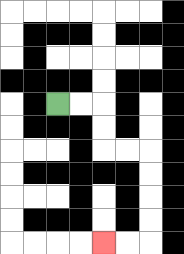{'start': '[2, 4]', 'end': '[4, 10]', 'path_directions': 'R,R,D,D,R,R,D,D,D,D,L,L', 'path_coordinates': '[[2, 4], [3, 4], [4, 4], [4, 5], [4, 6], [5, 6], [6, 6], [6, 7], [6, 8], [6, 9], [6, 10], [5, 10], [4, 10]]'}